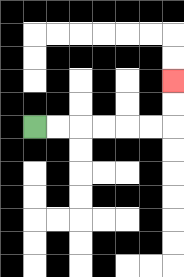{'start': '[1, 5]', 'end': '[7, 3]', 'path_directions': 'R,R,R,R,R,R,U,U', 'path_coordinates': '[[1, 5], [2, 5], [3, 5], [4, 5], [5, 5], [6, 5], [7, 5], [7, 4], [7, 3]]'}